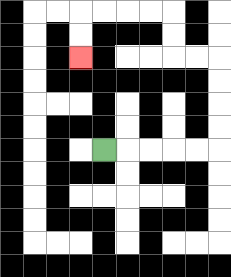{'start': '[4, 6]', 'end': '[3, 2]', 'path_directions': 'R,R,R,R,R,U,U,U,U,L,L,U,U,L,L,L,L,D,D', 'path_coordinates': '[[4, 6], [5, 6], [6, 6], [7, 6], [8, 6], [9, 6], [9, 5], [9, 4], [9, 3], [9, 2], [8, 2], [7, 2], [7, 1], [7, 0], [6, 0], [5, 0], [4, 0], [3, 0], [3, 1], [3, 2]]'}